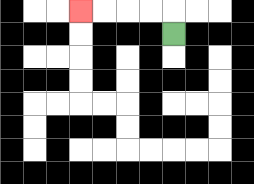{'start': '[7, 1]', 'end': '[3, 0]', 'path_directions': 'U,L,L,L,L', 'path_coordinates': '[[7, 1], [7, 0], [6, 0], [5, 0], [4, 0], [3, 0]]'}